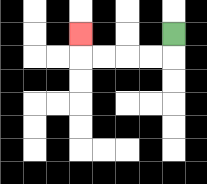{'start': '[7, 1]', 'end': '[3, 1]', 'path_directions': 'D,L,L,L,L,U', 'path_coordinates': '[[7, 1], [7, 2], [6, 2], [5, 2], [4, 2], [3, 2], [3, 1]]'}